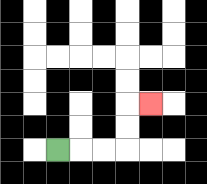{'start': '[2, 6]', 'end': '[6, 4]', 'path_directions': 'R,R,R,U,U,R', 'path_coordinates': '[[2, 6], [3, 6], [4, 6], [5, 6], [5, 5], [5, 4], [6, 4]]'}